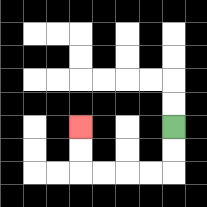{'start': '[7, 5]', 'end': '[3, 5]', 'path_directions': 'D,D,L,L,L,L,U,U', 'path_coordinates': '[[7, 5], [7, 6], [7, 7], [6, 7], [5, 7], [4, 7], [3, 7], [3, 6], [3, 5]]'}